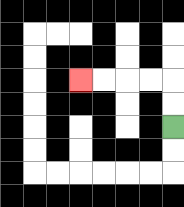{'start': '[7, 5]', 'end': '[3, 3]', 'path_directions': 'U,U,L,L,L,L', 'path_coordinates': '[[7, 5], [7, 4], [7, 3], [6, 3], [5, 3], [4, 3], [3, 3]]'}